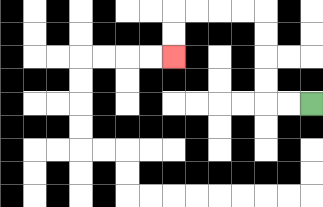{'start': '[13, 4]', 'end': '[7, 2]', 'path_directions': 'L,L,U,U,U,U,L,L,L,L,D,D', 'path_coordinates': '[[13, 4], [12, 4], [11, 4], [11, 3], [11, 2], [11, 1], [11, 0], [10, 0], [9, 0], [8, 0], [7, 0], [7, 1], [7, 2]]'}